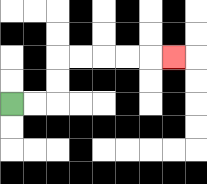{'start': '[0, 4]', 'end': '[7, 2]', 'path_directions': 'R,R,U,U,R,R,R,R,R', 'path_coordinates': '[[0, 4], [1, 4], [2, 4], [2, 3], [2, 2], [3, 2], [4, 2], [5, 2], [6, 2], [7, 2]]'}